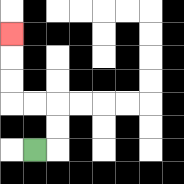{'start': '[1, 6]', 'end': '[0, 1]', 'path_directions': 'R,U,U,L,L,U,U,U', 'path_coordinates': '[[1, 6], [2, 6], [2, 5], [2, 4], [1, 4], [0, 4], [0, 3], [0, 2], [0, 1]]'}